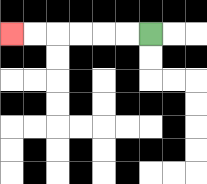{'start': '[6, 1]', 'end': '[0, 1]', 'path_directions': 'L,L,L,L,L,L', 'path_coordinates': '[[6, 1], [5, 1], [4, 1], [3, 1], [2, 1], [1, 1], [0, 1]]'}